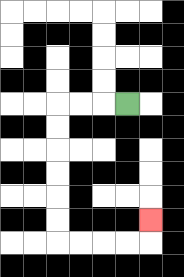{'start': '[5, 4]', 'end': '[6, 9]', 'path_directions': 'L,L,L,D,D,D,D,D,D,R,R,R,R,U', 'path_coordinates': '[[5, 4], [4, 4], [3, 4], [2, 4], [2, 5], [2, 6], [2, 7], [2, 8], [2, 9], [2, 10], [3, 10], [4, 10], [5, 10], [6, 10], [6, 9]]'}